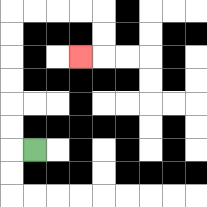{'start': '[1, 6]', 'end': '[3, 2]', 'path_directions': 'L,U,U,U,U,U,U,R,R,R,R,D,D,L', 'path_coordinates': '[[1, 6], [0, 6], [0, 5], [0, 4], [0, 3], [0, 2], [0, 1], [0, 0], [1, 0], [2, 0], [3, 0], [4, 0], [4, 1], [4, 2], [3, 2]]'}